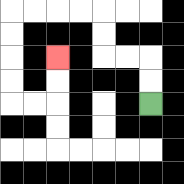{'start': '[6, 4]', 'end': '[2, 2]', 'path_directions': 'U,U,L,L,U,U,L,L,L,L,D,D,D,D,R,R,U,U', 'path_coordinates': '[[6, 4], [6, 3], [6, 2], [5, 2], [4, 2], [4, 1], [4, 0], [3, 0], [2, 0], [1, 0], [0, 0], [0, 1], [0, 2], [0, 3], [0, 4], [1, 4], [2, 4], [2, 3], [2, 2]]'}